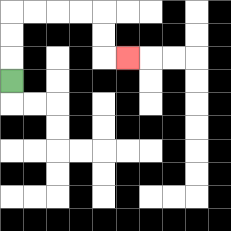{'start': '[0, 3]', 'end': '[5, 2]', 'path_directions': 'U,U,U,R,R,R,R,D,D,R', 'path_coordinates': '[[0, 3], [0, 2], [0, 1], [0, 0], [1, 0], [2, 0], [3, 0], [4, 0], [4, 1], [4, 2], [5, 2]]'}